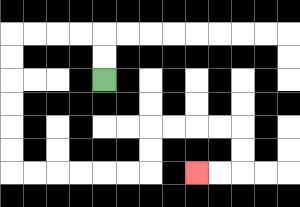{'start': '[4, 3]', 'end': '[8, 7]', 'path_directions': 'U,U,L,L,L,L,D,D,D,D,D,D,R,R,R,R,R,R,U,U,R,R,R,R,D,D,L,L', 'path_coordinates': '[[4, 3], [4, 2], [4, 1], [3, 1], [2, 1], [1, 1], [0, 1], [0, 2], [0, 3], [0, 4], [0, 5], [0, 6], [0, 7], [1, 7], [2, 7], [3, 7], [4, 7], [5, 7], [6, 7], [6, 6], [6, 5], [7, 5], [8, 5], [9, 5], [10, 5], [10, 6], [10, 7], [9, 7], [8, 7]]'}